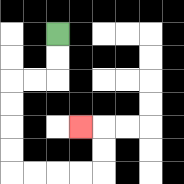{'start': '[2, 1]', 'end': '[3, 5]', 'path_directions': 'D,D,L,L,D,D,D,D,R,R,R,R,U,U,L', 'path_coordinates': '[[2, 1], [2, 2], [2, 3], [1, 3], [0, 3], [0, 4], [0, 5], [0, 6], [0, 7], [1, 7], [2, 7], [3, 7], [4, 7], [4, 6], [4, 5], [3, 5]]'}